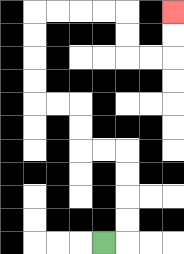{'start': '[4, 10]', 'end': '[7, 0]', 'path_directions': 'R,U,U,U,U,L,L,U,U,L,L,U,U,U,U,R,R,R,R,D,D,R,R,U,U', 'path_coordinates': '[[4, 10], [5, 10], [5, 9], [5, 8], [5, 7], [5, 6], [4, 6], [3, 6], [3, 5], [3, 4], [2, 4], [1, 4], [1, 3], [1, 2], [1, 1], [1, 0], [2, 0], [3, 0], [4, 0], [5, 0], [5, 1], [5, 2], [6, 2], [7, 2], [7, 1], [7, 0]]'}